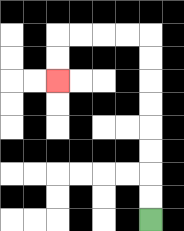{'start': '[6, 9]', 'end': '[2, 3]', 'path_directions': 'U,U,U,U,U,U,U,U,L,L,L,L,D,D', 'path_coordinates': '[[6, 9], [6, 8], [6, 7], [6, 6], [6, 5], [6, 4], [6, 3], [6, 2], [6, 1], [5, 1], [4, 1], [3, 1], [2, 1], [2, 2], [2, 3]]'}